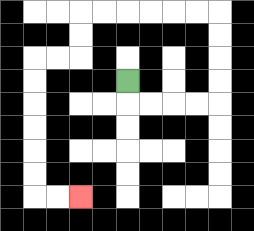{'start': '[5, 3]', 'end': '[3, 8]', 'path_directions': 'D,R,R,R,R,U,U,U,U,L,L,L,L,L,L,D,D,L,L,D,D,D,D,D,D,R,R', 'path_coordinates': '[[5, 3], [5, 4], [6, 4], [7, 4], [8, 4], [9, 4], [9, 3], [9, 2], [9, 1], [9, 0], [8, 0], [7, 0], [6, 0], [5, 0], [4, 0], [3, 0], [3, 1], [3, 2], [2, 2], [1, 2], [1, 3], [1, 4], [1, 5], [1, 6], [1, 7], [1, 8], [2, 8], [3, 8]]'}